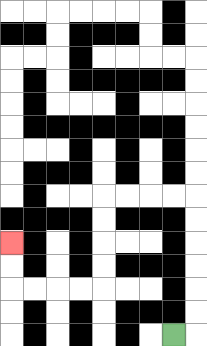{'start': '[7, 14]', 'end': '[0, 10]', 'path_directions': 'R,U,U,U,U,U,U,L,L,L,L,D,D,D,D,L,L,L,L,U,U', 'path_coordinates': '[[7, 14], [8, 14], [8, 13], [8, 12], [8, 11], [8, 10], [8, 9], [8, 8], [7, 8], [6, 8], [5, 8], [4, 8], [4, 9], [4, 10], [4, 11], [4, 12], [3, 12], [2, 12], [1, 12], [0, 12], [0, 11], [0, 10]]'}